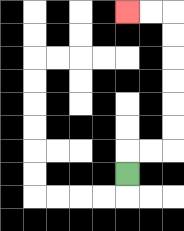{'start': '[5, 7]', 'end': '[5, 0]', 'path_directions': 'U,R,R,U,U,U,U,U,U,L,L', 'path_coordinates': '[[5, 7], [5, 6], [6, 6], [7, 6], [7, 5], [7, 4], [7, 3], [7, 2], [7, 1], [7, 0], [6, 0], [5, 0]]'}